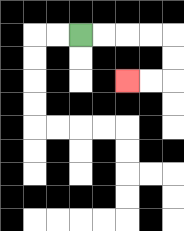{'start': '[3, 1]', 'end': '[5, 3]', 'path_directions': 'R,R,R,R,D,D,L,L', 'path_coordinates': '[[3, 1], [4, 1], [5, 1], [6, 1], [7, 1], [7, 2], [7, 3], [6, 3], [5, 3]]'}